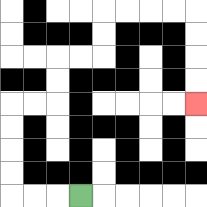{'start': '[3, 8]', 'end': '[8, 4]', 'path_directions': 'L,L,L,U,U,U,U,R,R,U,U,R,R,U,U,R,R,R,R,D,D,D,D', 'path_coordinates': '[[3, 8], [2, 8], [1, 8], [0, 8], [0, 7], [0, 6], [0, 5], [0, 4], [1, 4], [2, 4], [2, 3], [2, 2], [3, 2], [4, 2], [4, 1], [4, 0], [5, 0], [6, 0], [7, 0], [8, 0], [8, 1], [8, 2], [8, 3], [8, 4]]'}